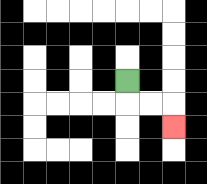{'start': '[5, 3]', 'end': '[7, 5]', 'path_directions': 'D,R,R,D', 'path_coordinates': '[[5, 3], [5, 4], [6, 4], [7, 4], [7, 5]]'}